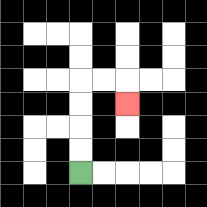{'start': '[3, 7]', 'end': '[5, 4]', 'path_directions': 'U,U,U,U,R,R,D', 'path_coordinates': '[[3, 7], [3, 6], [3, 5], [3, 4], [3, 3], [4, 3], [5, 3], [5, 4]]'}